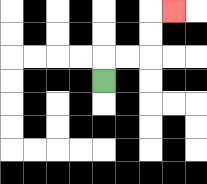{'start': '[4, 3]', 'end': '[7, 0]', 'path_directions': 'U,R,R,U,U,R', 'path_coordinates': '[[4, 3], [4, 2], [5, 2], [6, 2], [6, 1], [6, 0], [7, 0]]'}